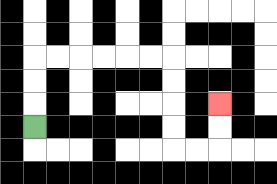{'start': '[1, 5]', 'end': '[9, 4]', 'path_directions': 'U,U,U,R,R,R,R,R,R,D,D,D,D,R,R,U,U', 'path_coordinates': '[[1, 5], [1, 4], [1, 3], [1, 2], [2, 2], [3, 2], [4, 2], [5, 2], [6, 2], [7, 2], [7, 3], [7, 4], [7, 5], [7, 6], [8, 6], [9, 6], [9, 5], [9, 4]]'}